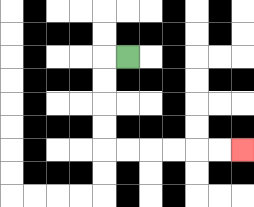{'start': '[5, 2]', 'end': '[10, 6]', 'path_directions': 'L,D,D,D,D,R,R,R,R,R,R', 'path_coordinates': '[[5, 2], [4, 2], [4, 3], [4, 4], [4, 5], [4, 6], [5, 6], [6, 6], [7, 6], [8, 6], [9, 6], [10, 6]]'}